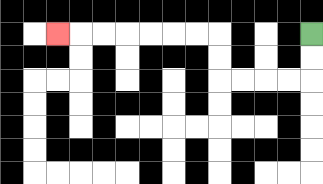{'start': '[13, 1]', 'end': '[2, 1]', 'path_directions': 'D,D,L,L,L,L,U,U,L,L,L,L,L,L,L', 'path_coordinates': '[[13, 1], [13, 2], [13, 3], [12, 3], [11, 3], [10, 3], [9, 3], [9, 2], [9, 1], [8, 1], [7, 1], [6, 1], [5, 1], [4, 1], [3, 1], [2, 1]]'}